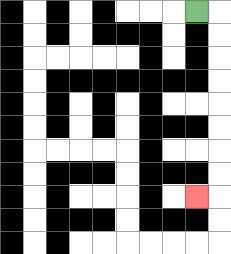{'start': '[8, 0]', 'end': '[8, 8]', 'path_directions': 'R,D,D,D,D,D,D,D,D,L', 'path_coordinates': '[[8, 0], [9, 0], [9, 1], [9, 2], [9, 3], [9, 4], [9, 5], [9, 6], [9, 7], [9, 8], [8, 8]]'}